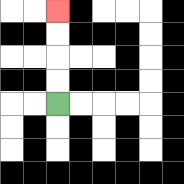{'start': '[2, 4]', 'end': '[2, 0]', 'path_directions': 'U,U,U,U', 'path_coordinates': '[[2, 4], [2, 3], [2, 2], [2, 1], [2, 0]]'}